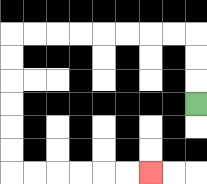{'start': '[8, 4]', 'end': '[6, 7]', 'path_directions': 'U,U,U,L,L,L,L,L,L,L,L,D,D,D,D,D,D,R,R,R,R,R,R', 'path_coordinates': '[[8, 4], [8, 3], [8, 2], [8, 1], [7, 1], [6, 1], [5, 1], [4, 1], [3, 1], [2, 1], [1, 1], [0, 1], [0, 2], [0, 3], [0, 4], [0, 5], [0, 6], [0, 7], [1, 7], [2, 7], [3, 7], [4, 7], [5, 7], [6, 7]]'}